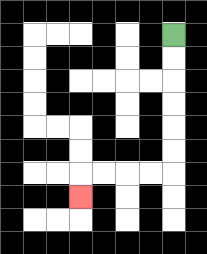{'start': '[7, 1]', 'end': '[3, 8]', 'path_directions': 'D,D,D,D,D,D,L,L,L,L,D', 'path_coordinates': '[[7, 1], [7, 2], [7, 3], [7, 4], [7, 5], [7, 6], [7, 7], [6, 7], [5, 7], [4, 7], [3, 7], [3, 8]]'}